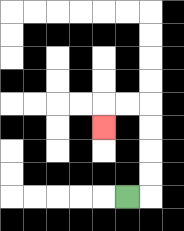{'start': '[5, 8]', 'end': '[4, 5]', 'path_directions': 'R,U,U,U,U,L,L,D', 'path_coordinates': '[[5, 8], [6, 8], [6, 7], [6, 6], [6, 5], [6, 4], [5, 4], [4, 4], [4, 5]]'}